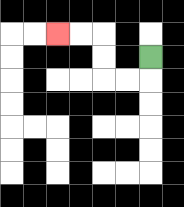{'start': '[6, 2]', 'end': '[2, 1]', 'path_directions': 'D,L,L,U,U,L,L', 'path_coordinates': '[[6, 2], [6, 3], [5, 3], [4, 3], [4, 2], [4, 1], [3, 1], [2, 1]]'}